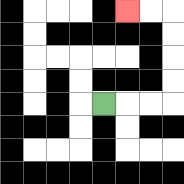{'start': '[4, 4]', 'end': '[5, 0]', 'path_directions': 'R,R,R,U,U,U,U,L,L', 'path_coordinates': '[[4, 4], [5, 4], [6, 4], [7, 4], [7, 3], [7, 2], [7, 1], [7, 0], [6, 0], [5, 0]]'}